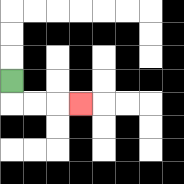{'start': '[0, 3]', 'end': '[3, 4]', 'path_directions': 'D,R,R,R', 'path_coordinates': '[[0, 3], [0, 4], [1, 4], [2, 4], [3, 4]]'}